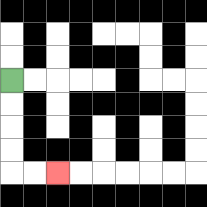{'start': '[0, 3]', 'end': '[2, 7]', 'path_directions': 'D,D,D,D,R,R', 'path_coordinates': '[[0, 3], [0, 4], [0, 5], [0, 6], [0, 7], [1, 7], [2, 7]]'}